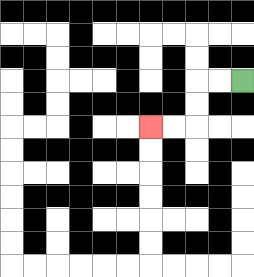{'start': '[10, 3]', 'end': '[6, 5]', 'path_directions': 'L,L,D,D,L,L', 'path_coordinates': '[[10, 3], [9, 3], [8, 3], [8, 4], [8, 5], [7, 5], [6, 5]]'}